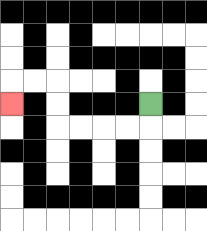{'start': '[6, 4]', 'end': '[0, 4]', 'path_directions': 'D,L,L,L,L,U,U,L,L,D', 'path_coordinates': '[[6, 4], [6, 5], [5, 5], [4, 5], [3, 5], [2, 5], [2, 4], [2, 3], [1, 3], [0, 3], [0, 4]]'}